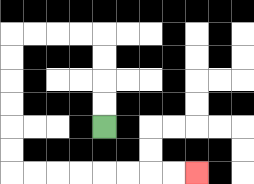{'start': '[4, 5]', 'end': '[8, 7]', 'path_directions': 'U,U,U,U,L,L,L,L,D,D,D,D,D,D,R,R,R,R,R,R,R,R', 'path_coordinates': '[[4, 5], [4, 4], [4, 3], [4, 2], [4, 1], [3, 1], [2, 1], [1, 1], [0, 1], [0, 2], [0, 3], [0, 4], [0, 5], [0, 6], [0, 7], [1, 7], [2, 7], [3, 7], [4, 7], [5, 7], [6, 7], [7, 7], [8, 7]]'}